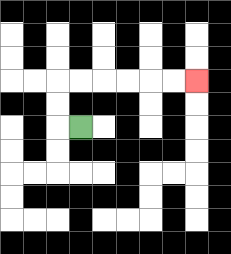{'start': '[3, 5]', 'end': '[8, 3]', 'path_directions': 'L,U,U,R,R,R,R,R,R', 'path_coordinates': '[[3, 5], [2, 5], [2, 4], [2, 3], [3, 3], [4, 3], [5, 3], [6, 3], [7, 3], [8, 3]]'}